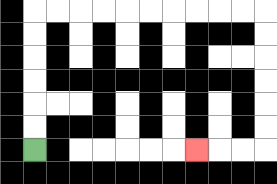{'start': '[1, 6]', 'end': '[8, 6]', 'path_directions': 'U,U,U,U,U,U,R,R,R,R,R,R,R,R,R,R,D,D,D,D,D,D,L,L,L', 'path_coordinates': '[[1, 6], [1, 5], [1, 4], [1, 3], [1, 2], [1, 1], [1, 0], [2, 0], [3, 0], [4, 0], [5, 0], [6, 0], [7, 0], [8, 0], [9, 0], [10, 0], [11, 0], [11, 1], [11, 2], [11, 3], [11, 4], [11, 5], [11, 6], [10, 6], [9, 6], [8, 6]]'}